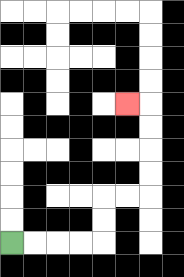{'start': '[0, 10]', 'end': '[5, 4]', 'path_directions': 'R,R,R,R,U,U,R,R,U,U,U,U,L', 'path_coordinates': '[[0, 10], [1, 10], [2, 10], [3, 10], [4, 10], [4, 9], [4, 8], [5, 8], [6, 8], [6, 7], [6, 6], [6, 5], [6, 4], [5, 4]]'}